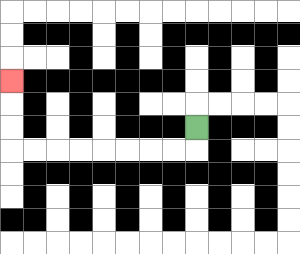{'start': '[8, 5]', 'end': '[0, 3]', 'path_directions': 'D,L,L,L,L,L,L,L,L,U,U,U', 'path_coordinates': '[[8, 5], [8, 6], [7, 6], [6, 6], [5, 6], [4, 6], [3, 6], [2, 6], [1, 6], [0, 6], [0, 5], [0, 4], [0, 3]]'}